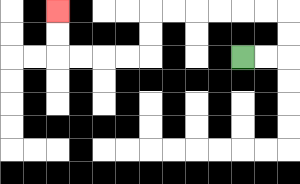{'start': '[10, 2]', 'end': '[2, 0]', 'path_directions': 'R,R,U,U,L,L,L,L,L,L,D,D,L,L,L,L,U,U', 'path_coordinates': '[[10, 2], [11, 2], [12, 2], [12, 1], [12, 0], [11, 0], [10, 0], [9, 0], [8, 0], [7, 0], [6, 0], [6, 1], [6, 2], [5, 2], [4, 2], [3, 2], [2, 2], [2, 1], [2, 0]]'}